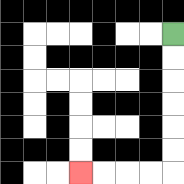{'start': '[7, 1]', 'end': '[3, 7]', 'path_directions': 'D,D,D,D,D,D,L,L,L,L', 'path_coordinates': '[[7, 1], [7, 2], [7, 3], [7, 4], [7, 5], [7, 6], [7, 7], [6, 7], [5, 7], [4, 7], [3, 7]]'}